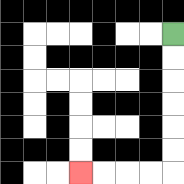{'start': '[7, 1]', 'end': '[3, 7]', 'path_directions': 'D,D,D,D,D,D,L,L,L,L', 'path_coordinates': '[[7, 1], [7, 2], [7, 3], [7, 4], [7, 5], [7, 6], [7, 7], [6, 7], [5, 7], [4, 7], [3, 7]]'}